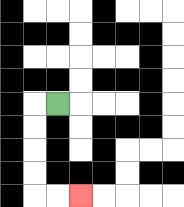{'start': '[2, 4]', 'end': '[3, 8]', 'path_directions': 'L,D,D,D,D,R,R', 'path_coordinates': '[[2, 4], [1, 4], [1, 5], [1, 6], [1, 7], [1, 8], [2, 8], [3, 8]]'}